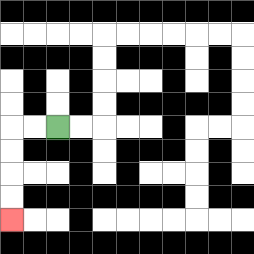{'start': '[2, 5]', 'end': '[0, 9]', 'path_directions': 'L,L,D,D,D,D', 'path_coordinates': '[[2, 5], [1, 5], [0, 5], [0, 6], [0, 7], [0, 8], [0, 9]]'}